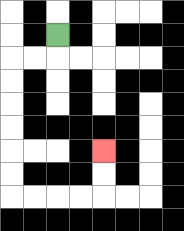{'start': '[2, 1]', 'end': '[4, 6]', 'path_directions': 'D,L,L,D,D,D,D,D,D,R,R,R,R,U,U', 'path_coordinates': '[[2, 1], [2, 2], [1, 2], [0, 2], [0, 3], [0, 4], [0, 5], [0, 6], [0, 7], [0, 8], [1, 8], [2, 8], [3, 8], [4, 8], [4, 7], [4, 6]]'}